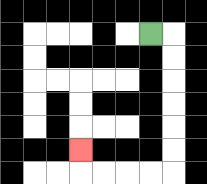{'start': '[6, 1]', 'end': '[3, 6]', 'path_directions': 'R,D,D,D,D,D,D,L,L,L,L,U', 'path_coordinates': '[[6, 1], [7, 1], [7, 2], [7, 3], [7, 4], [7, 5], [7, 6], [7, 7], [6, 7], [5, 7], [4, 7], [3, 7], [3, 6]]'}